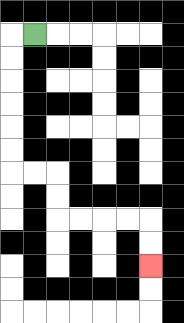{'start': '[1, 1]', 'end': '[6, 11]', 'path_directions': 'L,D,D,D,D,D,D,R,R,D,D,R,R,R,R,D,D', 'path_coordinates': '[[1, 1], [0, 1], [0, 2], [0, 3], [0, 4], [0, 5], [0, 6], [0, 7], [1, 7], [2, 7], [2, 8], [2, 9], [3, 9], [4, 9], [5, 9], [6, 9], [6, 10], [6, 11]]'}